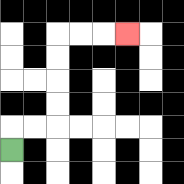{'start': '[0, 6]', 'end': '[5, 1]', 'path_directions': 'U,R,R,U,U,U,U,R,R,R', 'path_coordinates': '[[0, 6], [0, 5], [1, 5], [2, 5], [2, 4], [2, 3], [2, 2], [2, 1], [3, 1], [4, 1], [5, 1]]'}